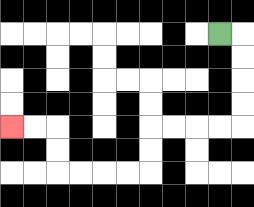{'start': '[9, 1]', 'end': '[0, 5]', 'path_directions': 'R,D,D,D,D,L,L,L,L,D,D,L,L,L,L,U,U,L,L', 'path_coordinates': '[[9, 1], [10, 1], [10, 2], [10, 3], [10, 4], [10, 5], [9, 5], [8, 5], [7, 5], [6, 5], [6, 6], [6, 7], [5, 7], [4, 7], [3, 7], [2, 7], [2, 6], [2, 5], [1, 5], [0, 5]]'}